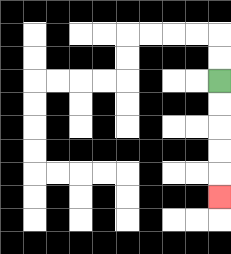{'start': '[9, 3]', 'end': '[9, 8]', 'path_directions': 'D,D,D,D,D', 'path_coordinates': '[[9, 3], [9, 4], [9, 5], [9, 6], [9, 7], [9, 8]]'}